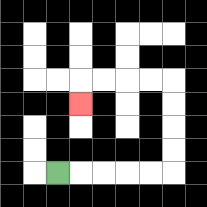{'start': '[2, 7]', 'end': '[3, 4]', 'path_directions': 'R,R,R,R,R,U,U,U,U,L,L,L,L,D', 'path_coordinates': '[[2, 7], [3, 7], [4, 7], [5, 7], [6, 7], [7, 7], [7, 6], [7, 5], [7, 4], [7, 3], [6, 3], [5, 3], [4, 3], [3, 3], [3, 4]]'}